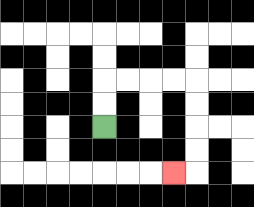{'start': '[4, 5]', 'end': '[7, 7]', 'path_directions': 'U,U,R,R,R,R,D,D,D,D,L', 'path_coordinates': '[[4, 5], [4, 4], [4, 3], [5, 3], [6, 3], [7, 3], [8, 3], [8, 4], [8, 5], [8, 6], [8, 7], [7, 7]]'}